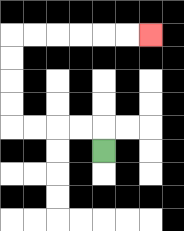{'start': '[4, 6]', 'end': '[6, 1]', 'path_directions': 'U,L,L,L,L,U,U,U,U,R,R,R,R,R,R', 'path_coordinates': '[[4, 6], [4, 5], [3, 5], [2, 5], [1, 5], [0, 5], [0, 4], [0, 3], [0, 2], [0, 1], [1, 1], [2, 1], [3, 1], [4, 1], [5, 1], [6, 1]]'}